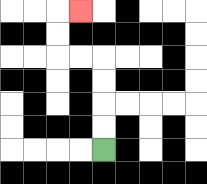{'start': '[4, 6]', 'end': '[3, 0]', 'path_directions': 'U,U,U,U,L,L,U,U,R', 'path_coordinates': '[[4, 6], [4, 5], [4, 4], [4, 3], [4, 2], [3, 2], [2, 2], [2, 1], [2, 0], [3, 0]]'}